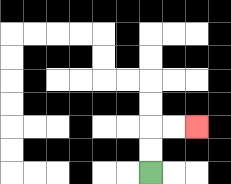{'start': '[6, 7]', 'end': '[8, 5]', 'path_directions': 'U,U,R,R', 'path_coordinates': '[[6, 7], [6, 6], [6, 5], [7, 5], [8, 5]]'}